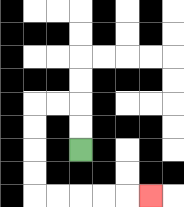{'start': '[3, 6]', 'end': '[6, 8]', 'path_directions': 'U,U,L,L,D,D,D,D,R,R,R,R,R', 'path_coordinates': '[[3, 6], [3, 5], [3, 4], [2, 4], [1, 4], [1, 5], [1, 6], [1, 7], [1, 8], [2, 8], [3, 8], [4, 8], [5, 8], [6, 8]]'}